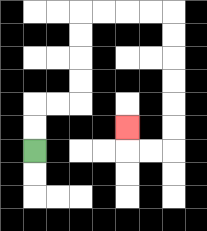{'start': '[1, 6]', 'end': '[5, 5]', 'path_directions': 'U,U,R,R,U,U,U,U,R,R,R,R,D,D,D,D,D,D,L,L,U', 'path_coordinates': '[[1, 6], [1, 5], [1, 4], [2, 4], [3, 4], [3, 3], [3, 2], [3, 1], [3, 0], [4, 0], [5, 0], [6, 0], [7, 0], [7, 1], [7, 2], [7, 3], [7, 4], [7, 5], [7, 6], [6, 6], [5, 6], [5, 5]]'}